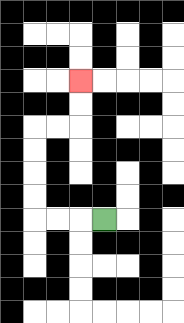{'start': '[4, 9]', 'end': '[3, 3]', 'path_directions': 'L,L,L,U,U,U,U,R,R,U,U', 'path_coordinates': '[[4, 9], [3, 9], [2, 9], [1, 9], [1, 8], [1, 7], [1, 6], [1, 5], [2, 5], [3, 5], [3, 4], [3, 3]]'}